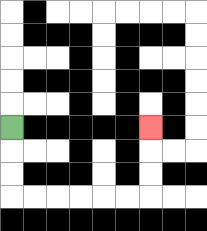{'start': '[0, 5]', 'end': '[6, 5]', 'path_directions': 'D,D,D,R,R,R,R,R,R,U,U,U', 'path_coordinates': '[[0, 5], [0, 6], [0, 7], [0, 8], [1, 8], [2, 8], [3, 8], [4, 8], [5, 8], [6, 8], [6, 7], [6, 6], [6, 5]]'}